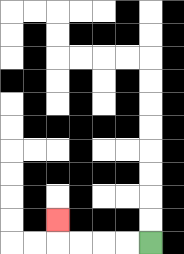{'start': '[6, 10]', 'end': '[2, 9]', 'path_directions': 'L,L,L,L,U', 'path_coordinates': '[[6, 10], [5, 10], [4, 10], [3, 10], [2, 10], [2, 9]]'}